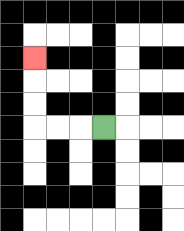{'start': '[4, 5]', 'end': '[1, 2]', 'path_directions': 'L,L,L,U,U,U', 'path_coordinates': '[[4, 5], [3, 5], [2, 5], [1, 5], [1, 4], [1, 3], [1, 2]]'}